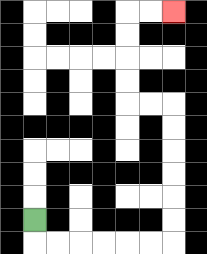{'start': '[1, 9]', 'end': '[7, 0]', 'path_directions': 'D,R,R,R,R,R,R,U,U,U,U,U,U,L,L,U,U,U,U,R,R', 'path_coordinates': '[[1, 9], [1, 10], [2, 10], [3, 10], [4, 10], [5, 10], [6, 10], [7, 10], [7, 9], [7, 8], [7, 7], [7, 6], [7, 5], [7, 4], [6, 4], [5, 4], [5, 3], [5, 2], [5, 1], [5, 0], [6, 0], [7, 0]]'}